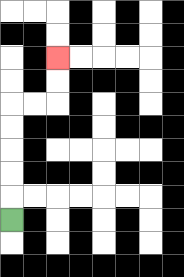{'start': '[0, 9]', 'end': '[2, 2]', 'path_directions': 'U,U,U,U,U,R,R,U,U', 'path_coordinates': '[[0, 9], [0, 8], [0, 7], [0, 6], [0, 5], [0, 4], [1, 4], [2, 4], [2, 3], [2, 2]]'}